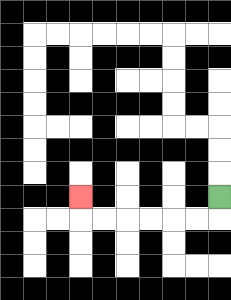{'start': '[9, 8]', 'end': '[3, 8]', 'path_directions': 'D,L,L,L,L,L,L,U', 'path_coordinates': '[[9, 8], [9, 9], [8, 9], [7, 9], [6, 9], [5, 9], [4, 9], [3, 9], [3, 8]]'}